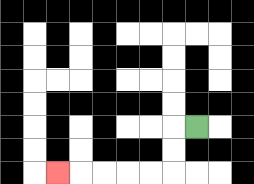{'start': '[8, 5]', 'end': '[2, 7]', 'path_directions': 'L,D,D,L,L,L,L,L', 'path_coordinates': '[[8, 5], [7, 5], [7, 6], [7, 7], [6, 7], [5, 7], [4, 7], [3, 7], [2, 7]]'}